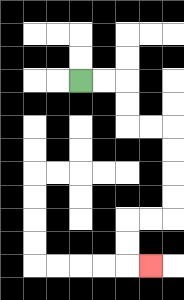{'start': '[3, 3]', 'end': '[6, 11]', 'path_directions': 'R,R,D,D,R,R,D,D,D,D,L,L,D,D,R', 'path_coordinates': '[[3, 3], [4, 3], [5, 3], [5, 4], [5, 5], [6, 5], [7, 5], [7, 6], [7, 7], [7, 8], [7, 9], [6, 9], [5, 9], [5, 10], [5, 11], [6, 11]]'}